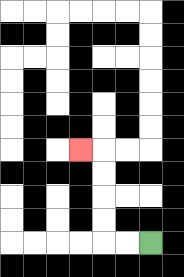{'start': '[6, 10]', 'end': '[3, 6]', 'path_directions': 'L,L,U,U,U,U,L', 'path_coordinates': '[[6, 10], [5, 10], [4, 10], [4, 9], [4, 8], [4, 7], [4, 6], [3, 6]]'}